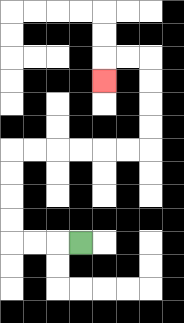{'start': '[3, 10]', 'end': '[4, 3]', 'path_directions': 'L,L,L,U,U,U,U,R,R,R,R,R,R,U,U,U,U,L,L,D', 'path_coordinates': '[[3, 10], [2, 10], [1, 10], [0, 10], [0, 9], [0, 8], [0, 7], [0, 6], [1, 6], [2, 6], [3, 6], [4, 6], [5, 6], [6, 6], [6, 5], [6, 4], [6, 3], [6, 2], [5, 2], [4, 2], [4, 3]]'}